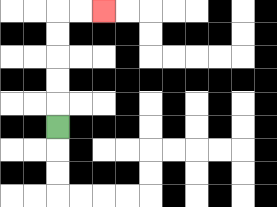{'start': '[2, 5]', 'end': '[4, 0]', 'path_directions': 'U,U,U,U,U,R,R', 'path_coordinates': '[[2, 5], [2, 4], [2, 3], [2, 2], [2, 1], [2, 0], [3, 0], [4, 0]]'}